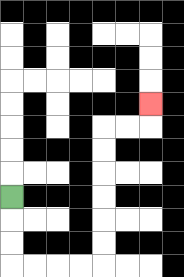{'start': '[0, 8]', 'end': '[6, 4]', 'path_directions': 'D,D,D,R,R,R,R,U,U,U,U,U,U,R,R,U', 'path_coordinates': '[[0, 8], [0, 9], [0, 10], [0, 11], [1, 11], [2, 11], [3, 11], [4, 11], [4, 10], [4, 9], [4, 8], [4, 7], [4, 6], [4, 5], [5, 5], [6, 5], [6, 4]]'}